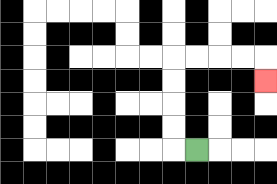{'start': '[8, 6]', 'end': '[11, 3]', 'path_directions': 'L,U,U,U,U,R,R,R,R,D', 'path_coordinates': '[[8, 6], [7, 6], [7, 5], [7, 4], [7, 3], [7, 2], [8, 2], [9, 2], [10, 2], [11, 2], [11, 3]]'}